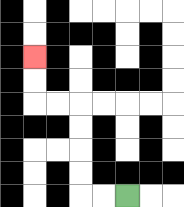{'start': '[5, 8]', 'end': '[1, 2]', 'path_directions': 'L,L,U,U,U,U,L,L,U,U', 'path_coordinates': '[[5, 8], [4, 8], [3, 8], [3, 7], [3, 6], [3, 5], [3, 4], [2, 4], [1, 4], [1, 3], [1, 2]]'}